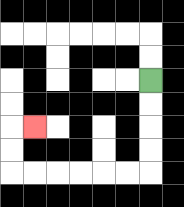{'start': '[6, 3]', 'end': '[1, 5]', 'path_directions': 'D,D,D,D,L,L,L,L,L,L,U,U,R', 'path_coordinates': '[[6, 3], [6, 4], [6, 5], [6, 6], [6, 7], [5, 7], [4, 7], [3, 7], [2, 7], [1, 7], [0, 7], [0, 6], [0, 5], [1, 5]]'}